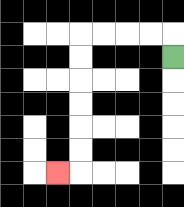{'start': '[7, 2]', 'end': '[2, 7]', 'path_directions': 'U,L,L,L,L,D,D,D,D,D,D,L', 'path_coordinates': '[[7, 2], [7, 1], [6, 1], [5, 1], [4, 1], [3, 1], [3, 2], [3, 3], [3, 4], [3, 5], [3, 6], [3, 7], [2, 7]]'}